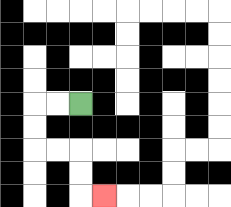{'start': '[3, 4]', 'end': '[4, 8]', 'path_directions': 'L,L,D,D,R,R,D,D,R', 'path_coordinates': '[[3, 4], [2, 4], [1, 4], [1, 5], [1, 6], [2, 6], [3, 6], [3, 7], [3, 8], [4, 8]]'}